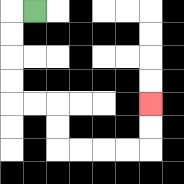{'start': '[1, 0]', 'end': '[6, 4]', 'path_directions': 'L,D,D,D,D,R,R,D,D,R,R,R,R,U,U', 'path_coordinates': '[[1, 0], [0, 0], [0, 1], [0, 2], [0, 3], [0, 4], [1, 4], [2, 4], [2, 5], [2, 6], [3, 6], [4, 6], [5, 6], [6, 6], [6, 5], [6, 4]]'}